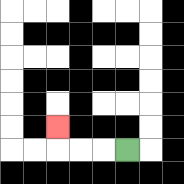{'start': '[5, 6]', 'end': '[2, 5]', 'path_directions': 'L,L,L,U', 'path_coordinates': '[[5, 6], [4, 6], [3, 6], [2, 6], [2, 5]]'}